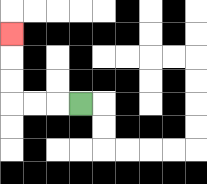{'start': '[3, 4]', 'end': '[0, 1]', 'path_directions': 'L,L,L,U,U,U', 'path_coordinates': '[[3, 4], [2, 4], [1, 4], [0, 4], [0, 3], [0, 2], [0, 1]]'}